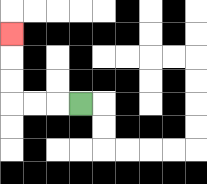{'start': '[3, 4]', 'end': '[0, 1]', 'path_directions': 'L,L,L,U,U,U', 'path_coordinates': '[[3, 4], [2, 4], [1, 4], [0, 4], [0, 3], [0, 2], [0, 1]]'}